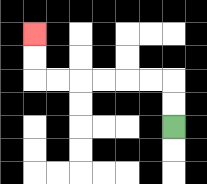{'start': '[7, 5]', 'end': '[1, 1]', 'path_directions': 'U,U,L,L,L,L,L,L,U,U', 'path_coordinates': '[[7, 5], [7, 4], [7, 3], [6, 3], [5, 3], [4, 3], [3, 3], [2, 3], [1, 3], [1, 2], [1, 1]]'}